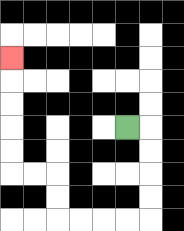{'start': '[5, 5]', 'end': '[0, 2]', 'path_directions': 'R,D,D,D,D,L,L,L,L,U,U,L,L,U,U,U,U,U', 'path_coordinates': '[[5, 5], [6, 5], [6, 6], [6, 7], [6, 8], [6, 9], [5, 9], [4, 9], [3, 9], [2, 9], [2, 8], [2, 7], [1, 7], [0, 7], [0, 6], [0, 5], [0, 4], [0, 3], [0, 2]]'}